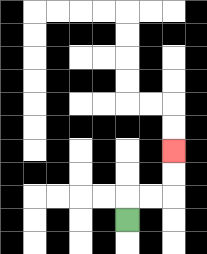{'start': '[5, 9]', 'end': '[7, 6]', 'path_directions': 'U,R,R,U,U', 'path_coordinates': '[[5, 9], [5, 8], [6, 8], [7, 8], [7, 7], [7, 6]]'}